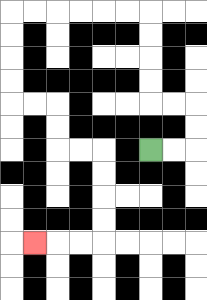{'start': '[6, 6]', 'end': '[1, 10]', 'path_directions': 'R,R,U,U,L,L,U,U,U,U,L,L,L,L,L,L,D,D,D,D,R,R,D,D,R,R,D,D,D,D,L,L,L', 'path_coordinates': '[[6, 6], [7, 6], [8, 6], [8, 5], [8, 4], [7, 4], [6, 4], [6, 3], [6, 2], [6, 1], [6, 0], [5, 0], [4, 0], [3, 0], [2, 0], [1, 0], [0, 0], [0, 1], [0, 2], [0, 3], [0, 4], [1, 4], [2, 4], [2, 5], [2, 6], [3, 6], [4, 6], [4, 7], [4, 8], [4, 9], [4, 10], [3, 10], [2, 10], [1, 10]]'}